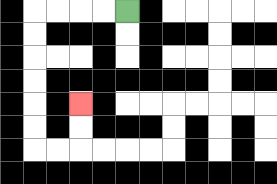{'start': '[5, 0]', 'end': '[3, 4]', 'path_directions': 'L,L,L,L,D,D,D,D,D,D,R,R,U,U', 'path_coordinates': '[[5, 0], [4, 0], [3, 0], [2, 0], [1, 0], [1, 1], [1, 2], [1, 3], [1, 4], [1, 5], [1, 6], [2, 6], [3, 6], [3, 5], [3, 4]]'}